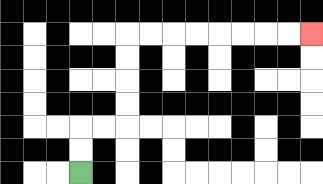{'start': '[3, 7]', 'end': '[13, 1]', 'path_directions': 'U,U,R,R,U,U,U,U,R,R,R,R,R,R,R,R', 'path_coordinates': '[[3, 7], [3, 6], [3, 5], [4, 5], [5, 5], [5, 4], [5, 3], [5, 2], [5, 1], [6, 1], [7, 1], [8, 1], [9, 1], [10, 1], [11, 1], [12, 1], [13, 1]]'}